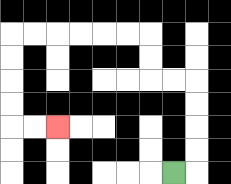{'start': '[7, 7]', 'end': '[2, 5]', 'path_directions': 'R,U,U,U,U,L,L,U,U,L,L,L,L,L,L,D,D,D,D,R,R', 'path_coordinates': '[[7, 7], [8, 7], [8, 6], [8, 5], [8, 4], [8, 3], [7, 3], [6, 3], [6, 2], [6, 1], [5, 1], [4, 1], [3, 1], [2, 1], [1, 1], [0, 1], [0, 2], [0, 3], [0, 4], [0, 5], [1, 5], [2, 5]]'}